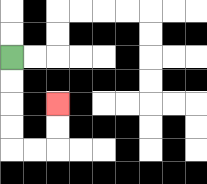{'start': '[0, 2]', 'end': '[2, 4]', 'path_directions': 'D,D,D,D,R,R,U,U', 'path_coordinates': '[[0, 2], [0, 3], [0, 4], [0, 5], [0, 6], [1, 6], [2, 6], [2, 5], [2, 4]]'}